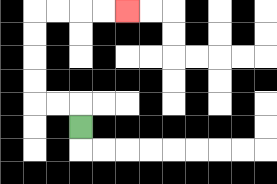{'start': '[3, 5]', 'end': '[5, 0]', 'path_directions': 'U,L,L,U,U,U,U,R,R,R,R', 'path_coordinates': '[[3, 5], [3, 4], [2, 4], [1, 4], [1, 3], [1, 2], [1, 1], [1, 0], [2, 0], [3, 0], [4, 0], [5, 0]]'}